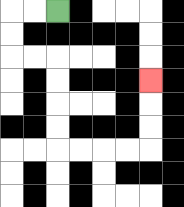{'start': '[2, 0]', 'end': '[6, 3]', 'path_directions': 'L,L,D,D,R,R,D,D,D,D,R,R,R,R,U,U,U', 'path_coordinates': '[[2, 0], [1, 0], [0, 0], [0, 1], [0, 2], [1, 2], [2, 2], [2, 3], [2, 4], [2, 5], [2, 6], [3, 6], [4, 6], [5, 6], [6, 6], [6, 5], [6, 4], [6, 3]]'}